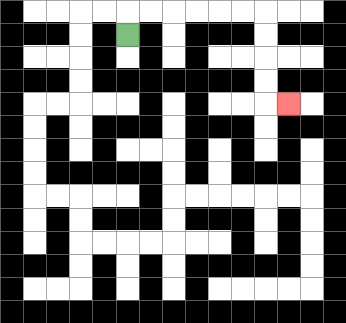{'start': '[5, 1]', 'end': '[12, 4]', 'path_directions': 'U,R,R,R,R,R,R,D,D,D,D,R', 'path_coordinates': '[[5, 1], [5, 0], [6, 0], [7, 0], [8, 0], [9, 0], [10, 0], [11, 0], [11, 1], [11, 2], [11, 3], [11, 4], [12, 4]]'}